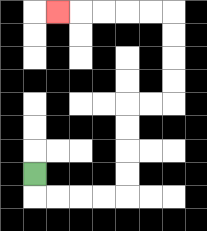{'start': '[1, 7]', 'end': '[2, 0]', 'path_directions': 'D,R,R,R,R,U,U,U,U,R,R,U,U,U,U,L,L,L,L,L', 'path_coordinates': '[[1, 7], [1, 8], [2, 8], [3, 8], [4, 8], [5, 8], [5, 7], [5, 6], [5, 5], [5, 4], [6, 4], [7, 4], [7, 3], [7, 2], [7, 1], [7, 0], [6, 0], [5, 0], [4, 0], [3, 0], [2, 0]]'}